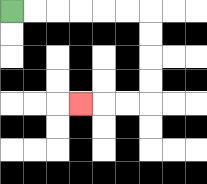{'start': '[0, 0]', 'end': '[3, 4]', 'path_directions': 'R,R,R,R,R,R,D,D,D,D,L,L,L', 'path_coordinates': '[[0, 0], [1, 0], [2, 0], [3, 0], [4, 0], [5, 0], [6, 0], [6, 1], [6, 2], [6, 3], [6, 4], [5, 4], [4, 4], [3, 4]]'}